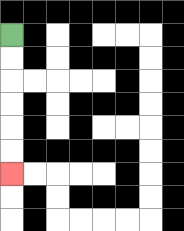{'start': '[0, 1]', 'end': '[0, 7]', 'path_directions': 'D,D,D,D,D,D', 'path_coordinates': '[[0, 1], [0, 2], [0, 3], [0, 4], [0, 5], [0, 6], [0, 7]]'}